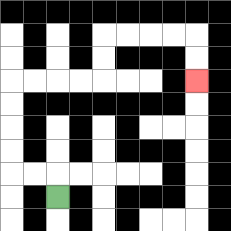{'start': '[2, 8]', 'end': '[8, 3]', 'path_directions': 'U,L,L,U,U,U,U,R,R,R,R,U,U,R,R,R,R,D,D', 'path_coordinates': '[[2, 8], [2, 7], [1, 7], [0, 7], [0, 6], [0, 5], [0, 4], [0, 3], [1, 3], [2, 3], [3, 3], [4, 3], [4, 2], [4, 1], [5, 1], [6, 1], [7, 1], [8, 1], [8, 2], [8, 3]]'}